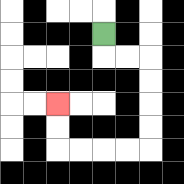{'start': '[4, 1]', 'end': '[2, 4]', 'path_directions': 'D,R,R,D,D,D,D,L,L,L,L,U,U', 'path_coordinates': '[[4, 1], [4, 2], [5, 2], [6, 2], [6, 3], [6, 4], [6, 5], [6, 6], [5, 6], [4, 6], [3, 6], [2, 6], [2, 5], [2, 4]]'}